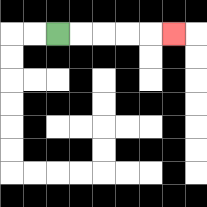{'start': '[2, 1]', 'end': '[7, 1]', 'path_directions': 'R,R,R,R,R', 'path_coordinates': '[[2, 1], [3, 1], [4, 1], [5, 1], [6, 1], [7, 1]]'}